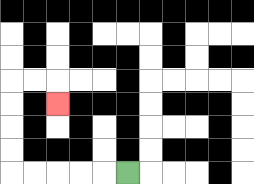{'start': '[5, 7]', 'end': '[2, 4]', 'path_directions': 'L,L,L,L,L,U,U,U,U,R,R,D', 'path_coordinates': '[[5, 7], [4, 7], [3, 7], [2, 7], [1, 7], [0, 7], [0, 6], [0, 5], [0, 4], [0, 3], [1, 3], [2, 3], [2, 4]]'}